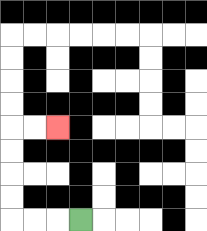{'start': '[3, 9]', 'end': '[2, 5]', 'path_directions': 'L,L,L,U,U,U,U,R,R', 'path_coordinates': '[[3, 9], [2, 9], [1, 9], [0, 9], [0, 8], [0, 7], [0, 6], [0, 5], [1, 5], [2, 5]]'}